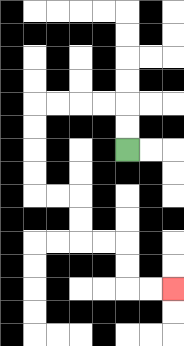{'start': '[5, 6]', 'end': '[7, 12]', 'path_directions': 'U,U,L,L,L,L,D,D,D,D,R,R,D,D,R,R,D,D,R,R', 'path_coordinates': '[[5, 6], [5, 5], [5, 4], [4, 4], [3, 4], [2, 4], [1, 4], [1, 5], [1, 6], [1, 7], [1, 8], [2, 8], [3, 8], [3, 9], [3, 10], [4, 10], [5, 10], [5, 11], [5, 12], [6, 12], [7, 12]]'}